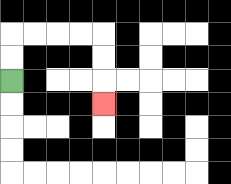{'start': '[0, 3]', 'end': '[4, 4]', 'path_directions': 'U,U,R,R,R,R,D,D,D', 'path_coordinates': '[[0, 3], [0, 2], [0, 1], [1, 1], [2, 1], [3, 1], [4, 1], [4, 2], [4, 3], [4, 4]]'}